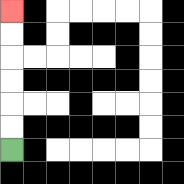{'start': '[0, 6]', 'end': '[0, 0]', 'path_directions': 'U,U,U,U,U,U', 'path_coordinates': '[[0, 6], [0, 5], [0, 4], [0, 3], [0, 2], [0, 1], [0, 0]]'}